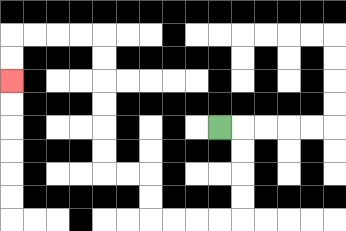{'start': '[9, 5]', 'end': '[0, 3]', 'path_directions': 'R,D,D,D,D,L,L,L,L,U,U,L,L,U,U,U,U,U,U,L,L,L,L,D,D', 'path_coordinates': '[[9, 5], [10, 5], [10, 6], [10, 7], [10, 8], [10, 9], [9, 9], [8, 9], [7, 9], [6, 9], [6, 8], [6, 7], [5, 7], [4, 7], [4, 6], [4, 5], [4, 4], [4, 3], [4, 2], [4, 1], [3, 1], [2, 1], [1, 1], [0, 1], [0, 2], [0, 3]]'}